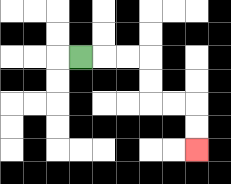{'start': '[3, 2]', 'end': '[8, 6]', 'path_directions': 'R,R,R,D,D,R,R,D,D', 'path_coordinates': '[[3, 2], [4, 2], [5, 2], [6, 2], [6, 3], [6, 4], [7, 4], [8, 4], [8, 5], [8, 6]]'}